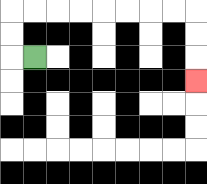{'start': '[1, 2]', 'end': '[8, 3]', 'path_directions': 'L,U,U,R,R,R,R,R,R,R,R,D,D,D', 'path_coordinates': '[[1, 2], [0, 2], [0, 1], [0, 0], [1, 0], [2, 0], [3, 0], [4, 0], [5, 0], [6, 0], [7, 0], [8, 0], [8, 1], [8, 2], [8, 3]]'}